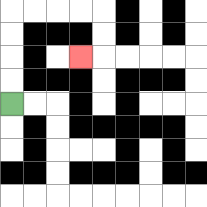{'start': '[0, 4]', 'end': '[3, 2]', 'path_directions': 'U,U,U,U,R,R,R,R,D,D,L', 'path_coordinates': '[[0, 4], [0, 3], [0, 2], [0, 1], [0, 0], [1, 0], [2, 0], [3, 0], [4, 0], [4, 1], [4, 2], [3, 2]]'}